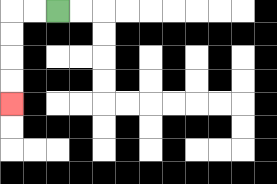{'start': '[2, 0]', 'end': '[0, 4]', 'path_directions': 'L,L,D,D,D,D', 'path_coordinates': '[[2, 0], [1, 0], [0, 0], [0, 1], [0, 2], [0, 3], [0, 4]]'}